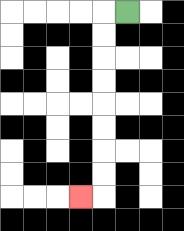{'start': '[5, 0]', 'end': '[3, 8]', 'path_directions': 'L,D,D,D,D,D,D,D,D,L', 'path_coordinates': '[[5, 0], [4, 0], [4, 1], [4, 2], [4, 3], [4, 4], [4, 5], [4, 6], [4, 7], [4, 8], [3, 8]]'}